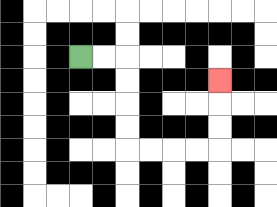{'start': '[3, 2]', 'end': '[9, 3]', 'path_directions': 'R,R,D,D,D,D,R,R,R,R,U,U,U', 'path_coordinates': '[[3, 2], [4, 2], [5, 2], [5, 3], [5, 4], [5, 5], [5, 6], [6, 6], [7, 6], [8, 6], [9, 6], [9, 5], [9, 4], [9, 3]]'}